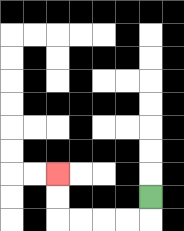{'start': '[6, 8]', 'end': '[2, 7]', 'path_directions': 'D,L,L,L,L,U,U', 'path_coordinates': '[[6, 8], [6, 9], [5, 9], [4, 9], [3, 9], [2, 9], [2, 8], [2, 7]]'}